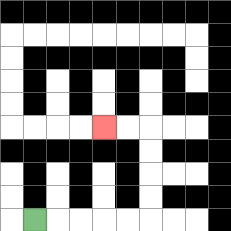{'start': '[1, 9]', 'end': '[4, 5]', 'path_directions': 'R,R,R,R,R,U,U,U,U,L,L', 'path_coordinates': '[[1, 9], [2, 9], [3, 9], [4, 9], [5, 9], [6, 9], [6, 8], [6, 7], [6, 6], [6, 5], [5, 5], [4, 5]]'}